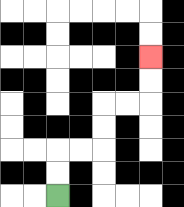{'start': '[2, 8]', 'end': '[6, 2]', 'path_directions': 'U,U,R,R,U,U,R,R,U,U', 'path_coordinates': '[[2, 8], [2, 7], [2, 6], [3, 6], [4, 6], [4, 5], [4, 4], [5, 4], [6, 4], [6, 3], [6, 2]]'}